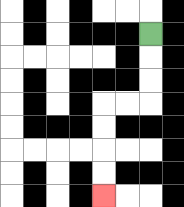{'start': '[6, 1]', 'end': '[4, 8]', 'path_directions': 'D,D,D,L,L,D,D,D,D', 'path_coordinates': '[[6, 1], [6, 2], [6, 3], [6, 4], [5, 4], [4, 4], [4, 5], [4, 6], [4, 7], [4, 8]]'}